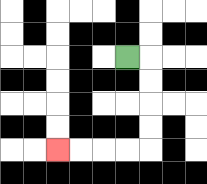{'start': '[5, 2]', 'end': '[2, 6]', 'path_directions': 'R,D,D,D,D,L,L,L,L', 'path_coordinates': '[[5, 2], [6, 2], [6, 3], [6, 4], [6, 5], [6, 6], [5, 6], [4, 6], [3, 6], [2, 6]]'}